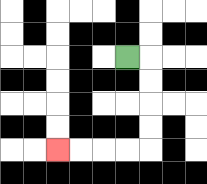{'start': '[5, 2]', 'end': '[2, 6]', 'path_directions': 'R,D,D,D,D,L,L,L,L', 'path_coordinates': '[[5, 2], [6, 2], [6, 3], [6, 4], [6, 5], [6, 6], [5, 6], [4, 6], [3, 6], [2, 6]]'}